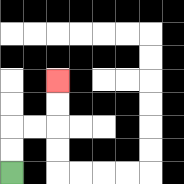{'start': '[0, 7]', 'end': '[2, 3]', 'path_directions': 'U,U,R,R,U,U', 'path_coordinates': '[[0, 7], [0, 6], [0, 5], [1, 5], [2, 5], [2, 4], [2, 3]]'}